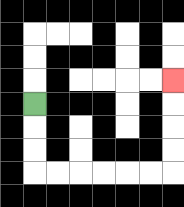{'start': '[1, 4]', 'end': '[7, 3]', 'path_directions': 'D,D,D,R,R,R,R,R,R,U,U,U,U', 'path_coordinates': '[[1, 4], [1, 5], [1, 6], [1, 7], [2, 7], [3, 7], [4, 7], [5, 7], [6, 7], [7, 7], [7, 6], [7, 5], [7, 4], [7, 3]]'}